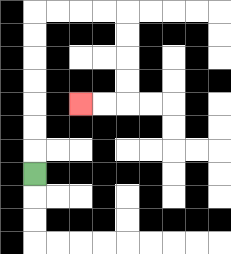{'start': '[1, 7]', 'end': '[3, 4]', 'path_directions': 'U,U,U,U,U,U,U,R,R,R,R,D,D,D,D,L,L', 'path_coordinates': '[[1, 7], [1, 6], [1, 5], [1, 4], [1, 3], [1, 2], [1, 1], [1, 0], [2, 0], [3, 0], [4, 0], [5, 0], [5, 1], [5, 2], [5, 3], [5, 4], [4, 4], [3, 4]]'}